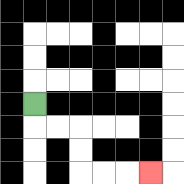{'start': '[1, 4]', 'end': '[6, 7]', 'path_directions': 'D,R,R,D,D,R,R,R', 'path_coordinates': '[[1, 4], [1, 5], [2, 5], [3, 5], [3, 6], [3, 7], [4, 7], [5, 7], [6, 7]]'}